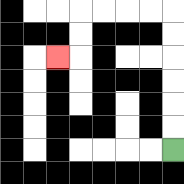{'start': '[7, 6]', 'end': '[2, 2]', 'path_directions': 'U,U,U,U,U,U,L,L,L,L,D,D,L', 'path_coordinates': '[[7, 6], [7, 5], [7, 4], [7, 3], [7, 2], [7, 1], [7, 0], [6, 0], [5, 0], [4, 0], [3, 0], [3, 1], [3, 2], [2, 2]]'}